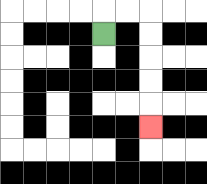{'start': '[4, 1]', 'end': '[6, 5]', 'path_directions': 'U,R,R,D,D,D,D,D', 'path_coordinates': '[[4, 1], [4, 0], [5, 0], [6, 0], [6, 1], [6, 2], [6, 3], [6, 4], [6, 5]]'}